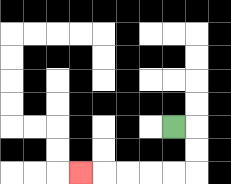{'start': '[7, 5]', 'end': '[3, 7]', 'path_directions': 'R,D,D,L,L,L,L,L', 'path_coordinates': '[[7, 5], [8, 5], [8, 6], [8, 7], [7, 7], [6, 7], [5, 7], [4, 7], [3, 7]]'}